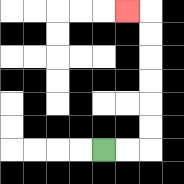{'start': '[4, 6]', 'end': '[5, 0]', 'path_directions': 'R,R,U,U,U,U,U,U,L', 'path_coordinates': '[[4, 6], [5, 6], [6, 6], [6, 5], [6, 4], [6, 3], [6, 2], [6, 1], [6, 0], [5, 0]]'}